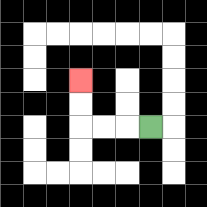{'start': '[6, 5]', 'end': '[3, 3]', 'path_directions': 'L,L,L,U,U', 'path_coordinates': '[[6, 5], [5, 5], [4, 5], [3, 5], [3, 4], [3, 3]]'}